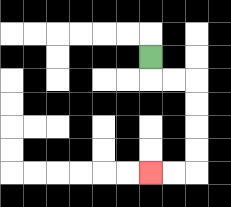{'start': '[6, 2]', 'end': '[6, 7]', 'path_directions': 'D,R,R,D,D,D,D,L,L', 'path_coordinates': '[[6, 2], [6, 3], [7, 3], [8, 3], [8, 4], [8, 5], [8, 6], [8, 7], [7, 7], [6, 7]]'}